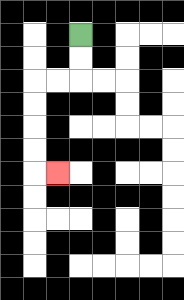{'start': '[3, 1]', 'end': '[2, 7]', 'path_directions': 'D,D,L,L,D,D,D,D,R', 'path_coordinates': '[[3, 1], [3, 2], [3, 3], [2, 3], [1, 3], [1, 4], [1, 5], [1, 6], [1, 7], [2, 7]]'}